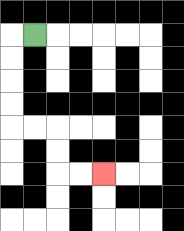{'start': '[1, 1]', 'end': '[4, 7]', 'path_directions': 'L,D,D,D,D,R,R,D,D,R,R', 'path_coordinates': '[[1, 1], [0, 1], [0, 2], [0, 3], [0, 4], [0, 5], [1, 5], [2, 5], [2, 6], [2, 7], [3, 7], [4, 7]]'}